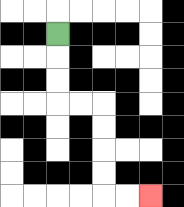{'start': '[2, 1]', 'end': '[6, 8]', 'path_directions': 'D,D,D,R,R,D,D,D,D,R,R', 'path_coordinates': '[[2, 1], [2, 2], [2, 3], [2, 4], [3, 4], [4, 4], [4, 5], [4, 6], [4, 7], [4, 8], [5, 8], [6, 8]]'}